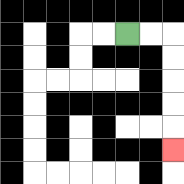{'start': '[5, 1]', 'end': '[7, 6]', 'path_directions': 'R,R,D,D,D,D,D', 'path_coordinates': '[[5, 1], [6, 1], [7, 1], [7, 2], [7, 3], [7, 4], [7, 5], [7, 6]]'}